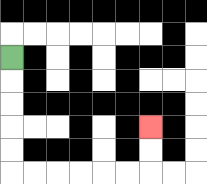{'start': '[0, 2]', 'end': '[6, 5]', 'path_directions': 'D,D,D,D,D,R,R,R,R,R,R,U,U', 'path_coordinates': '[[0, 2], [0, 3], [0, 4], [0, 5], [0, 6], [0, 7], [1, 7], [2, 7], [3, 7], [4, 7], [5, 7], [6, 7], [6, 6], [6, 5]]'}